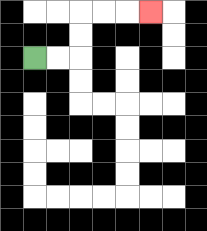{'start': '[1, 2]', 'end': '[6, 0]', 'path_directions': 'R,R,U,U,R,R,R', 'path_coordinates': '[[1, 2], [2, 2], [3, 2], [3, 1], [3, 0], [4, 0], [5, 0], [6, 0]]'}